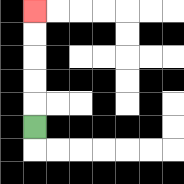{'start': '[1, 5]', 'end': '[1, 0]', 'path_directions': 'U,U,U,U,U', 'path_coordinates': '[[1, 5], [1, 4], [1, 3], [1, 2], [1, 1], [1, 0]]'}